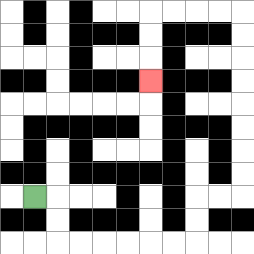{'start': '[1, 8]', 'end': '[6, 3]', 'path_directions': 'R,D,D,R,R,R,R,R,R,U,U,R,R,U,U,U,U,U,U,U,U,L,L,L,L,D,D,D', 'path_coordinates': '[[1, 8], [2, 8], [2, 9], [2, 10], [3, 10], [4, 10], [5, 10], [6, 10], [7, 10], [8, 10], [8, 9], [8, 8], [9, 8], [10, 8], [10, 7], [10, 6], [10, 5], [10, 4], [10, 3], [10, 2], [10, 1], [10, 0], [9, 0], [8, 0], [7, 0], [6, 0], [6, 1], [6, 2], [6, 3]]'}